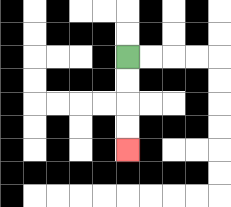{'start': '[5, 2]', 'end': '[5, 6]', 'path_directions': 'D,D,D,D', 'path_coordinates': '[[5, 2], [5, 3], [5, 4], [5, 5], [5, 6]]'}